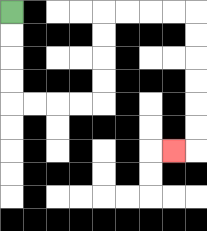{'start': '[0, 0]', 'end': '[7, 6]', 'path_directions': 'D,D,D,D,R,R,R,R,U,U,U,U,R,R,R,R,D,D,D,D,D,D,L', 'path_coordinates': '[[0, 0], [0, 1], [0, 2], [0, 3], [0, 4], [1, 4], [2, 4], [3, 4], [4, 4], [4, 3], [4, 2], [4, 1], [4, 0], [5, 0], [6, 0], [7, 0], [8, 0], [8, 1], [8, 2], [8, 3], [8, 4], [8, 5], [8, 6], [7, 6]]'}